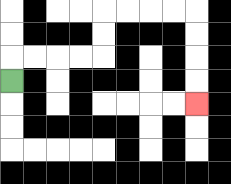{'start': '[0, 3]', 'end': '[8, 4]', 'path_directions': 'U,R,R,R,R,U,U,R,R,R,R,D,D,D,D', 'path_coordinates': '[[0, 3], [0, 2], [1, 2], [2, 2], [3, 2], [4, 2], [4, 1], [4, 0], [5, 0], [6, 0], [7, 0], [8, 0], [8, 1], [8, 2], [8, 3], [8, 4]]'}